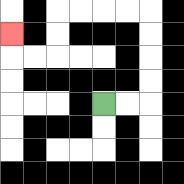{'start': '[4, 4]', 'end': '[0, 1]', 'path_directions': 'R,R,U,U,U,U,L,L,L,L,D,D,L,L,U', 'path_coordinates': '[[4, 4], [5, 4], [6, 4], [6, 3], [6, 2], [6, 1], [6, 0], [5, 0], [4, 0], [3, 0], [2, 0], [2, 1], [2, 2], [1, 2], [0, 2], [0, 1]]'}